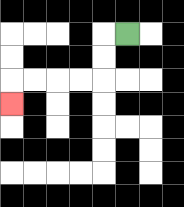{'start': '[5, 1]', 'end': '[0, 4]', 'path_directions': 'L,D,D,L,L,L,L,D', 'path_coordinates': '[[5, 1], [4, 1], [4, 2], [4, 3], [3, 3], [2, 3], [1, 3], [0, 3], [0, 4]]'}